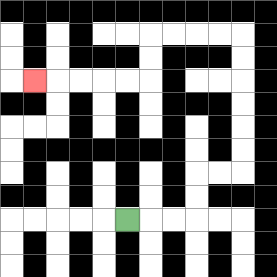{'start': '[5, 9]', 'end': '[1, 3]', 'path_directions': 'R,R,R,U,U,R,R,U,U,U,U,U,U,L,L,L,L,D,D,L,L,L,L,L', 'path_coordinates': '[[5, 9], [6, 9], [7, 9], [8, 9], [8, 8], [8, 7], [9, 7], [10, 7], [10, 6], [10, 5], [10, 4], [10, 3], [10, 2], [10, 1], [9, 1], [8, 1], [7, 1], [6, 1], [6, 2], [6, 3], [5, 3], [4, 3], [3, 3], [2, 3], [1, 3]]'}